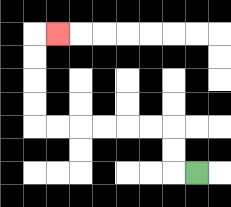{'start': '[8, 7]', 'end': '[2, 1]', 'path_directions': 'L,U,U,L,L,L,L,L,L,U,U,U,U,R', 'path_coordinates': '[[8, 7], [7, 7], [7, 6], [7, 5], [6, 5], [5, 5], [4, 5], [3, 5], [2, 5], [1, 5], [1, 4], [1, 3], [1, 2], [1, 1], [2, 1]]'}